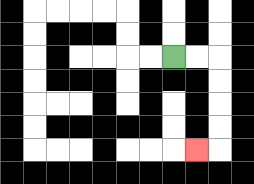{'start': '[7, 2]', 'end': '[8, 6]', 'path_directions': 'R,R,D,D,D,D,L', 'path_coordinates': '[[7, 2], [8, 2], [9, 2], [9, 3], [9, 4], [9, 5], [9, 6], [8, 6]]'}